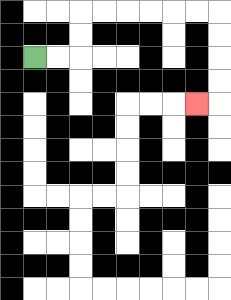{'start': '[1, 2]', 'end': '[8, 4]', 'path_directions': 'R,R,U,U,R,R,R,R,R,R,D,D,D,D,L', 'path_coordinates': '[[1, 2], [2, 2], [3, 2], [3, 1], [3, 0], [4, 0], [5, 0], [6, 0], [7, 0], [8, 0], [9, 0], [9, 1], [9, 2], [9, 3], [9, 4], [8, 4]]'}